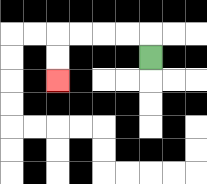{'start': '[6, 2]', 'end': '[2, 3]', 'path_directions': 'U,L,L,L,L,D,D', 'path_coordinates': '[[6, 2], [6, 1], [5, 1], [4, 1], [3, 1], [2, 1], [2, 2], [2, 3]]'}